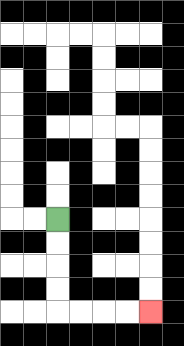{'start': '[2, 9]', 'end': '[6, 13]', 'path_directions': 'D,D,D,D,R,R,R,R', 'path_coordinates': '[[2, 9], [2, 10], [2, 11], [2, 12], [2, 13], [3, 13], [4, 13], [5, 13], [6, 13]]'}